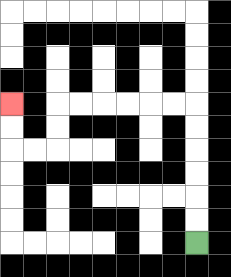{'start': '[8, 10]', 'end': '[0, 4]', 'path_directions': 'U,U,U,U,U,U,L,L,L,L,L,L,D,D,L,L,U,U', 'path_coordinates': '[[8, 10], [8, 9], [8, 8], [8, 7], [8, 6], [8, 5], [8, 4], [7, 4], [6, 4], [5, 4], [4, 4], [3, 4], [2, 4], [2, 5], [2, 6], [1, 6], [0, 6], [0, 5], [0, 4]]'}